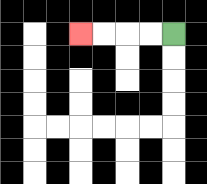{'start': '[7, 1]', 'end': '[3, 1]', 'path_directions': 'L,L,L,L', 'path_coordinates': '[[7, 1], [6, 1], [5, 1], [4, 1], [3, 1]]'}